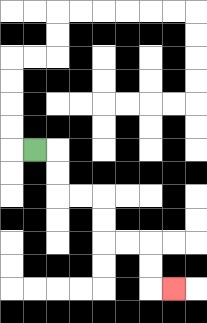{'start': '[1, 6]', 'end': '[7, 12]', 'path_directions': 'R,D,D,R,R,D,D,R,R,D,D,R', 'path_coordinates': '[[1, 6], [2, 6], [2, 7], [2, 8], [3, 8], [4, 8], [4, 9], [4, 10], [5, 10], [6, 10], [6, 11], [6, 12], [7, 12]]'}